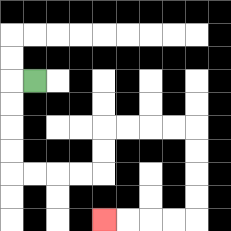{'start': '[1, 3]', 'end': '[4, 9]', 'path_directions': 'L,D,D,D,D,R,R,R,R,U,U,R,R,R,R,D,D,D,D,L,L,L,L', 'path_coordinates': '[[1, 3], [0, 3], [0, 4], [0, 5], [0, 6], [0, 7], [1, 7], [2, 7], [3, 7], [4, 7], [4, 6], [4, 5], [5, 5], [6, 5], [7, 5], [8, 5], [8, 6], [8, 7], [8, 8], [8, 9], [7, 9], [6, 9], [5, 9], [4, 9]]'}